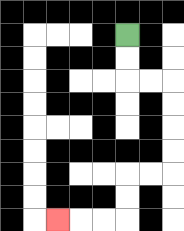{'start': '[5, 1]', 'end': '[2, 9]', 'path_directions': 'D,D,R,R,D,D,D,D,L,L,D,D,L,L,L', 'path_coordinates': '[[5, 1], [5, 2], [5, 3], [6, 3], [7, 3], [7, 4], [7, 5], [7, 6], [7, 7], [6, 7], [5, 7], [5, 8], [5, 9], [4, 9], [3, 9], [2, 9]]'}